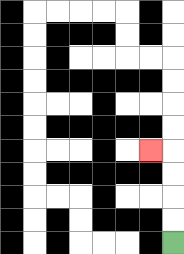{'start': '[7, 10]', 'end': '[6, 6]', 'path_directions': 'U,U,U,U,L', 'path_coordinates': '[[7, 10], [7, 9], [7, 8], [7, 7], [7, 6], [6, 6]]'}